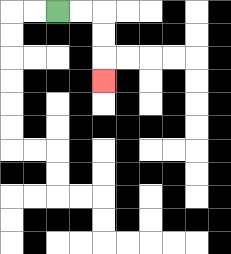{'start': '[2, 0]', 'end': '[4, 3]', 'path_directions': 'R,R,D,D,D', 'path_coordinates': '[[2, 0], [3, 0], [4, 0], [4, 1], [4, 2], [4, 3]]'}